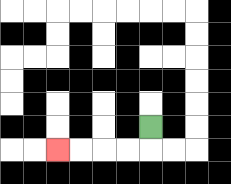{'start': '[6, 5]', 'end': '[2, 6]', 'path_directions': 'D,L,L,L,L', 'path_coordinates': '[[6, 5], [6, 6], [5, 6], [4, 6], [3, 6], [2, 6]]'}